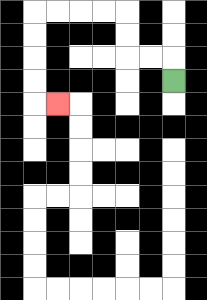{'start': '[7, 3]', 'end': '[2, 4]', 'path_directions': 'U,L,L,U,U,L,L,L,L,D,D,D,D,R', 'path_coordinates': '[[7, 3], [7, 2], [6, 2], [5, 2], [5, 1], [5, 0], [4, 0], [3, 0], [2, 0], [1, 0], [1, 1], [1, 2], [1, 3], [1, 4], [2, 4]]'}